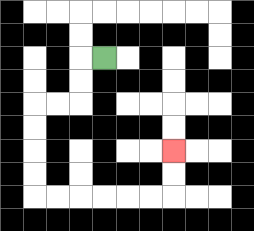{'start': '[4, 2]', 'end': '[7, 6]', 'path_directions': 'L,D,D,L,L,D,D,D,D,R,R,R,R,R,R,U,U', 'path_coordinates': '[[4, 2], [3, 2], [3, 3], [3, 4], [2, 4], [1, 4], [1, 5], [1, 6], [1, 7], [1, 8], [2, 8], [3, 8], [4, 8], [5, 8], [6, 8], [7, 8], [7, 7], [7, 6]]'}